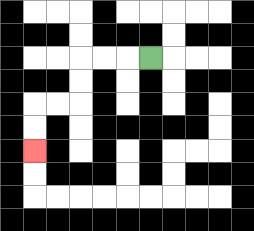{'start': '[6, 2]', 'end': '[1, 6]', 'path_directions': 'L,L,L,D,D,L,L,D,D', 'path_coordinates': '[[6, 2], [5, 2], [4, 2], [3, 2], [3, 3], [3, 4], [2, 4], [1, 4], [1, 5], [1, 6]]'}